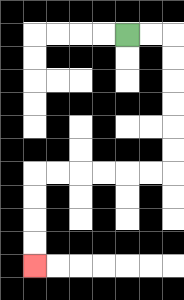{'start': '[5, 1]', 'end': '[1, 11]', 'path_directions': 'R,R,D,D,D,D,D,D,L,L,L,L,L,L,D,D,D,D', 'path_coordinates': '[[5, 1], [6, 1], [7, 1], [7, 2], [7, 3], [7, 4], [7, 5], [7, 6], [7, 7], [6, 7], [5, 7], [4, 7], [3, 7], [2, 7], [1, 7], [1, 8], [1, 9], [1, 10], [1, 11]]'}